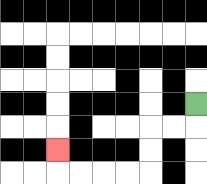{'start': '[8, 4]', 'end': '[2, 6]', 'path_directions': 'D,L,L,D,D,L,L,L,L,U', 'path_coordinates': '[[8, 4], [8, 5], [7, 5], [6, 5], [6, 6], [6, 7], [5, 7], [4, 7], [3, 7], [2, 7], [2, 6]]'}